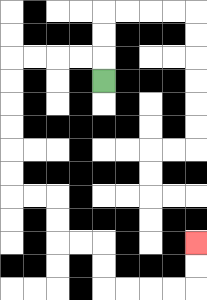{'start': '[4, 3]', 'end': '[8, 10]', 'path_directions': 'U,L,L,L,L,D,D,D,D,D,D,R,R,D,D,R,R,D,D,R,R,R,R,U,U', 'path_coordinates': '[[4, 3], [4, 2], [3, 2], [2, 2], [1, 2], [0, 2], [0, 3], [0, 4], [0, 5], [0, 6], [0, 7], [0, 8], [1, 8], [2, 8], [2, 9], [2, 10], [3, 10], [4, 10], [4, 11], [4, 12], [5, 12], [6, 12], [7, 12], [8, 12], [8, 11], [8, 10]]'}